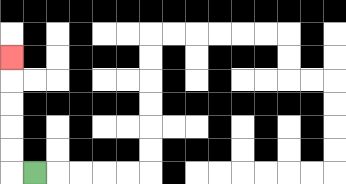{'start': '[1, 7]', 'end': '[0, 2]', 'path_directions': 'L,U,U,U,U,U', 'path_coordinates': '[[1, 7], [0, 7], [0, 6], [0, 5], [0, 4], [0, 3], [0, 2]]'}